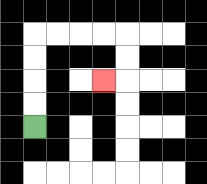{'start': '[1, 5]', 'end': '[4, 3]', 'path_directions': 'U,U,U,U,R,R,R,R,D,D,L', 'path_coordinates': '[[1, 5], [1, 4], [1, 3], [1, 2], [1, 1], [2, 1], [3, 1], [4, 1], [5, 1], [5, 2], [5, 3], [4, 3]]'}